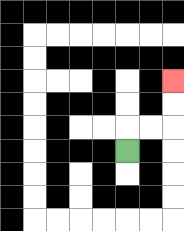{'start': '[5, 6]', 'end': '[7, 3]', 'path_directions': 'U,R,R,U,U', 'path_coordinates': '[[5, 6], [5, 5], [6, 5], [7, 5], [7, 4], [7, 3]]'}